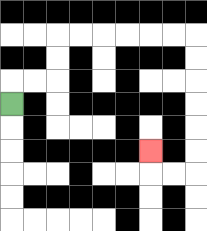{'start': '[0, 4]', 'end': '[6, 6]', 'path_directions': 'U,R,R,U,U,R,R,R,R,R,R,D,D,D,D,D,D,L,L,U', 'path_coordinates': '[[0, 4], [0, 3], [1, 3], [2, 3], [2, 2], [2, 1], [3, 1], [4, 1], [5, 1], [6, 1], [7, 1], [8, 1], [8, 2], [8, 3], [8, 4], [8, 5], [8, 6], [8, 7], [7, 7], [6, 7], [6, 6]]'}